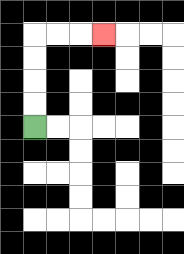{'start': '[1, 5]', 'end': '[4, 1]', 'path_directions': 'U,U,U,U,R,R,R', 'path_coordinates': '[[1, 5], [1, 4], [1, 3], [1, 2], [1, 1], [2, 1], [3, 1], [4, 1]]'}